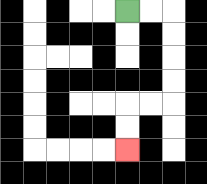{'start': '[5, 0]', 'end': '[5, 6]', 'path_directions': 'R,R,D,D,D,D,L,L,D,D', 'path_coordinates': '[[5, 0], [6, 0], [7, 0], [7, 1], [7, 2], [7, 3], [7, 4], [6, 4], [5, 4], [5, 5], [5, 6]]'}